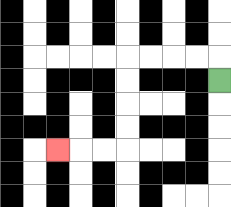{'start': '[9, 3]', 'end': '[2, 6]', 'path_directions': 'U,L,L,L,L,D,D,D,D,L,L,L', 'path_coordinates': '[[9, 3], [9, 2], [8, 2], [7, 2], [6, 2], [5, 2], [5, 3], [5, 4], [5, 5], [5, 6], [4, 6], [3, 6], [2, 6]]'}